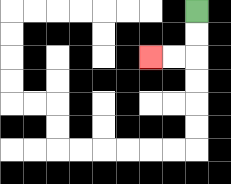{'start': '[8, 0]', 'end': '[6, 2]', 'path_directions': 'D,D,L,L', 'path_coordinates': '[[8, 0], [8, 1], [8, 2], [7, 2], [6, 2]]'}